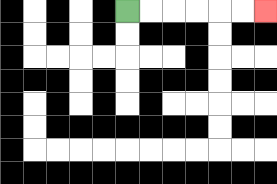{'start': '[5, 0]', 'end': '[11, 0]', 'path_directions': 'R,R,R,R,R,R', 'path_coordinates': '[[5, 0], [6, 0], [7, 0], [8, 0], [9, 0], [10, 0], [11, 0]]'}